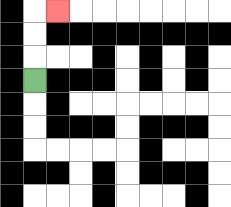{'start': '[1, 3]', 'end': '[2, 0]', 'path_directions': 'U,U,U,R', 'path_coordinates': '[[1, 3], [1, 2], [1, 1], [1, 0], [2, 0]]'}